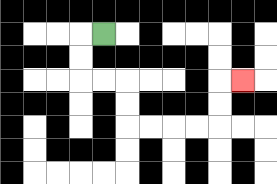{'start': '[4, 1]', 'end': '[10, 3]', 'path_directions': 'L,D,D,R,R,D,D,R,R,R,R,U,U,R', 'path_coordinates': '[[4, 1], [3, 1], [3, 2], [3, 3], [4, 3], [5, 3], [5, 4], [5, 5], [6, 5], [7, 5], [8, 5], [9, 5], [9, 4], [9, 3], [10, 3]]'}